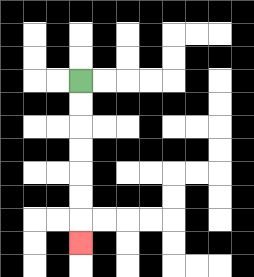{'start': '[3, 3]', 'end': '[3, 10]', 'path_directions': 'D,D,D,D,D,D,D', 'path_coordinates': '[[3, 3], [3, 4], [3, 5], [3, 6], [3, 7], [3, 8], [3, 9], [3, 10]]'}